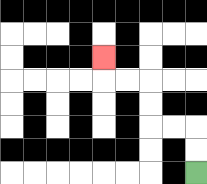{'start': '[8, 7]', 'end': '[4, 2]', 'path_directions': 'U,U,L,L,U,U,L,L,U', 'path_coordinates': '[[8, 7], [8, 6], [8, 5], [7, 5], [6, 5], [6, 4], [6, 3], [5, 3], [4, 3], [4, 2]]'}